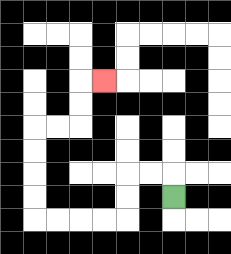{'start': '[7, 8]', 'end': '[4, 3]', 'path_directions': 'U,L,L,D,D,L,L,L,L,U,U,U,U,R,R,U,U,R', 'path_coordinates': '[[7, 8], [7, 7], [6, 7], [5, 7], [5, 8], [5, 9], [4, 9], [3, 9], [2, 9], [1, 9], [1, 8], [1, 7], [1, 6], [1, 5], [2, 5], [3, 5], [3, 4], [3, 3], [4, 3]]'}